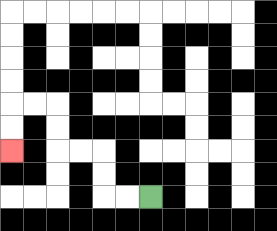{'start': '[6, 8]', 'end': '[0, 6]', 'path_directions': 'L,L,U,U,L,L,U,U,L,L,D,D', 'path_coordinates': '[[6, 8], [5, 8], [4, 8], [4, 7], [4, 6], [3, 6], [2, 6], [2, 5], [2, 4], [1, 4], [0, 4], [0, 5], [0, 6]]'}